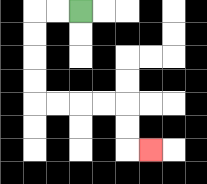{'start': '[3, 0]', 'end': '[6, 6]', 'path_directions': 'L,L,D,D,D,D,R,R,R,R,D,D,R', 'path_coordinates': '[[3, 0], [2, 0], [1, 0], [1, 1], [1, 2], [1, 3], [1, 4], [2, 4], [3, 4], [4, 4], [5, 4], [5, 5], [5, 6], [6, 6]]'}